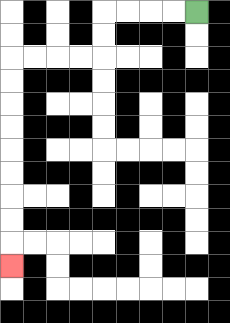{'start': '[8, 0]', 'end': '[0, 11]', 'path_directions': 'L,L,L,L,D,D,L,L,L,L,D,D,D,D,D,D,D,D,D', 'path_coordinates': '[[8, 0], [7, 0], [6, 0], [5, 0], [4, 0], [4, 1], [4, 2], [3, 2], [2, 2], [1, 2], [0, 2], [0, 3], [0, 4], [0, 5], [0, 6], [0, 7], [0, 8], [0, 9], [0, 10], [0, 11]]'}